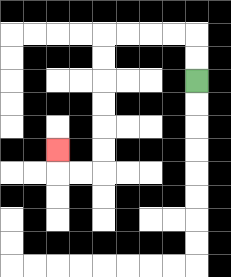{'start': '[8, 3]', 'end': '[2, 6]', 'path_directions': 'U,U,L,L,L,L,D,D,D,D,D,D,L,L,U', 'path_coordinates': '[[8, 3], [8, 2], [8, 1], [7, 1], [6, 1], [5, 1], [4, 1], [4, 2], [4, 3], [4, 4], [4, 5], [4, 6], [4, 7], [3, 7], [2, 7], [2, 6]]'}